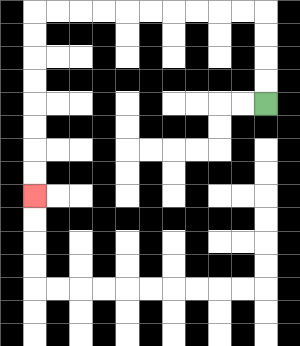{'start': '[11, 4]', 'end': '[1, 8]', 'path_directions': 'U,U,U,U,L,L,L,L,L,L,L,L,L,L,D,D,D,D,D,D,D,D', 'path_coordinates': '[[11, 4], [11, 3], [11, 2], [11, 1], [11, 0], [10, 0], [9, 0], [8, 0], [7, 0], [6, 0], [5, 0], [4, 0], [3, 0], [2, 0], [1, 0], [1, 1], [1, 2], [1, 3], [1, 4], [1, 5], [1, 6], [1, 7], [1, 8]]'}